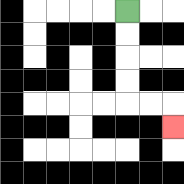{'start': '[5, 0]', 'end': '[7, 5]', 'path_directions': 'D,D,D,D,R,R,D', 'path_coordinates': '[[5, 0], [5, 1], [5, 2], [5, 3], [5, 4], [6, 4], [7, 4], [7, 5]]'}